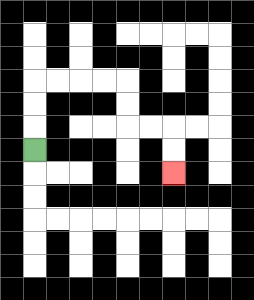{'start': '[1, 6]', 'end': '[7, 7]', 'path_directions': 'U,U,U,R,R,R,R,D,D,R,R,D,D', 'path_coordinates': '[[1, 6], [1, 5], [1, 4], [1, 3], [2, 3], [3, 3], [4, 3], [5, 3], [5, 4], [5, 5], [6, 5], [7, 5], [7, 6], [7, 7]]'}